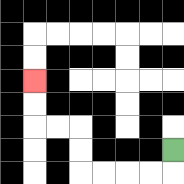{'start': '[7, 6]', 'end': '[1, 3]', 'path_directions': 'D,L,L,L,L,U,U,L,L,U,U', 'path_coordinates': '[[7, 6], [7, 7], [6, 7], [5, 7], [4, 7], [3, 7], [3, 6], [3, 5], [2, 5], [1, 5], [1, 4], [1, 3]]'}